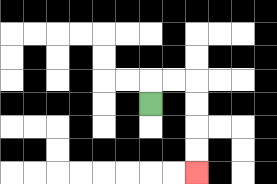{'start': '[6, 4]', 'end': '[8, 7]', 'path_directions': 'U,R,R,D,D,D,D', 'path_coordinates': '[[6, 4], [6, 3], [7, 3], [8, 3], [8, 4], [8, 5], [8, 6], [8, 7]]'}